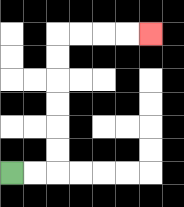{'start': '[0, 7]', 'end': '[6, 1]', 'path_directions': 'R,R,U,U,U,U,U,U,R,R,R,R', 'path_coordinates': '[[0, 7], [1, 7], [2, 7], [2, 6], [2, 5], [2, 4], [2, 3], [2, 2], [2, 1], [3, 1], [4, 1], [5, 1], [6, 1]]'}